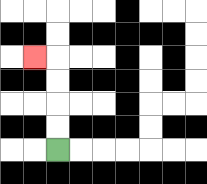{'start': '[2, 6]', 'end': '[1, 2]', 'path_directions': 'U,U,U,U,L', 'path_coordinates': '[[2, 6], [2, 5], [2, 4], [2, 3], [2, 2], [1, 2]]'}